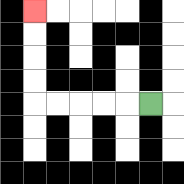{'start': '[6, 4]', 'end': '[1, 0]', 'path_directions': 'L,L,L,L,L,U,U,U,U', 'path_coordinates': '[[6, 4], [5, 4], [4, 4], [3, 4], [2, 4], [1, 4], [1, 3], [1, 2], [1, 1], [1, 0]]'}